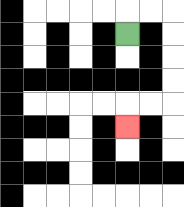{'start': '[5, 1]', 'end': '[5, 5]', 'path_directions': 'U,R,R,D,D,D,D,L,L,D', 'path_coordinates': '[[5, 1], [5, 0], [6, 0], [7, 0], [7, 1], [7, 2], [7, 3], [7, 4], [6, 4], [5, 4], [5, 5]]'}